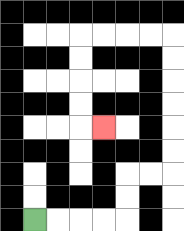{'start': '[1, 9]', 'end': '[4, 5]', 'path_directions': 'R,R,R,R,U,U,R,R,U,U,U,U,U,U,L,L,L,L,D,D,D,D,R', 'path_coordinates': '[[1, 9], [2, 9], [3, 9], [4, 9], [5, 9], [5, 8], [5, 7], [6, 7], [7, 7], [7, 6], [7, 5], [7, 4], [7, 3], [7, 2], [7, 1], [6, 1], [5, 1], [4, 1], [3, 1], [3, 2], [3, 3], [3, 4], [3, 5], [4, 5]]'}